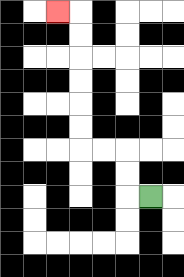{'start': '[6, 8]', 'end': '[2, 0]', 'path_directions': 'L,U,U,L,L,U,U,U,U,U,U,L', 'path_coordinates': '[[6, 8], [5, 8], [5, 7], [5, 6], [4, 6], [3, 6], [3, 5], [3, 4], [3, 3], [3, 2], [3, 1], [3, 0], [2, 0]]'}